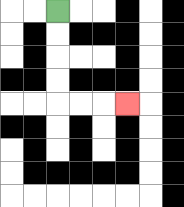{'start': '[2, 0]', 'end': '[5, 4]', 'path_directions': 'D,D,D,D,R,R,R', 'path_coordinates': '[[2, 0], [2, 1], [2, 2], [2, 3], [2, 4], [3, 4], [4, 4], [5, 4]]'}